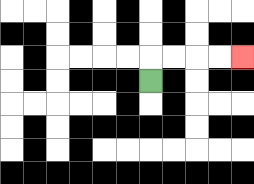{'start': '[6, 3]', 'end': '[10, 2]', 'path_directions': 'U,R,R,R,R', 'path_coordinates': '[[6, 3], [6, 2], [7, 2], [8, 2], [9, 2], [10, 2]]'}